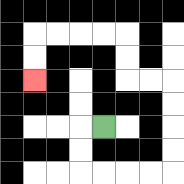{'start': '[4, 5]', 'end': '[1, 3]', 'path_directions': 'L,D,D,R,R,R,R,U,U,U,U,L,L,U,U,L,L,L,L,D,D', 'path_coordinates': '[[4, 5], [3, 5], [3, 6], [3, 7], [4, 7], [5, 7], [6, 7], [7, 7], [7, 6], [7, 5], [7, 4], [7, 3], [6, 3], [5, 3], [5, 2], [5, 1], [4, 1], [3, 1], [2, 1], [1, 1], [1, 2], [1, 3]]'}